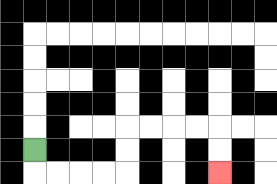{'start': '[1, 6]', 'end': '[9, 7]', 'path_directions': 'D,R,R,R,R,U,U,R,R,R,R,D,D', 'path_coordinates': '[[1, 6], [1, 7], [2, 7], [3, 7], [4, 7], [5, 7], [5, 6], [5, 5], [6, 5], [7, 5], [8, 5], [9, 5], [9, 6], [9, 7]]'}